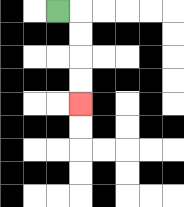{'start': '[2, 0]', 'end': '[3, 4]', 'path_directions': 'R,D,D,D,D', 'path_coordinates': '[[2, 0], [3, 0], [3, 1], [3, 2], [3, 3], [3, 4]]'}